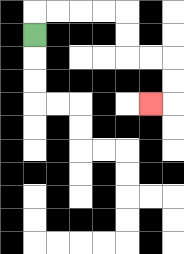{'start': '[1, 1]', 'end': '[6, 4]', 'path_directions': 'U,R,R,R,R,D,D,R,R,D,D,L', 'path_coordinates': '[[1, 1], [1, 0], [2, 0], [3, 0], [4, 0], [5, 0], [5, 1], [5, 2], [6, 2], [7, 2], [7, 3], [7, 4], [6, 4]]'}